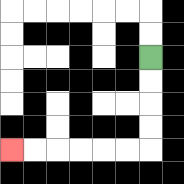{'start': '[6, 2]', 'end': '[0, 6]', 'path_directions': 'D,D,D,D,L,L,L,L,L,L', 'path_coordinates': '[[6, 2], [6, 3], [6, 4], [6, 5], [6, 6], [5, 6], [4, 6], [3, 6], [2, 6], [1, 6], [0, 6]]'}